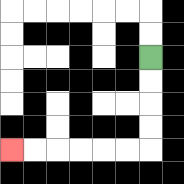{'start': '[6, 2]', 'end': '[0, 6]', 'path_directions': 'D,D,D,D,L,L,L,L,L,L', 'path_coordinates': '[[6, 2], [6, 3], [6, 4], [6, 5], [6, 6], [5, 6], [4, 6], [3, 6], [2, 6], [1, 6], [0, 6]]'}